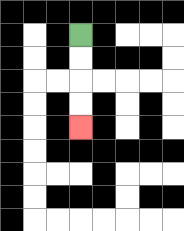{'start': '[3, 1]', 'end': '[3, 5]', 'path_directions': 'D,D,D,D', 'path_coordinates': '[[3, 1], [3, 2], [3, 3], [3, 4], [3, 5]]'}